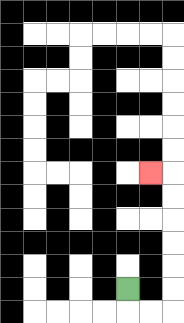{'start': '[5, 12]', 'end': '[6, 7]', 'path_directions': 'D,R,R,U,U,U,U,U,U,L', 'path_coordinates': '[[5, 12], [5, 13], [6, 13], [7, 13], [7, 12], [7, 11], [7, 10], [7, 9], [7, 8], [7, 7], [6, 7]]'}